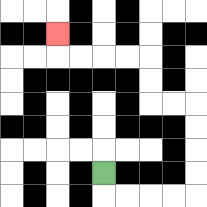{'start': '[4, 7]', 'end': '[2, 1]', 'path_directions': 'D,R,R,R,R,U,U,U,U,L,L,U,U,L,L,L,L,U', 'path_coordinates': '[[4, 7], [4, 8], [5, 8], [6, 8], [7, 8], [8, 8], [8, 7], [8, 6], [8, 5], [8, 4], [7, 4], [6, 4], [6, 3], [6, 2], [5, 2], [4, 2], [3, 2], [2, 2], [2, 1]]'}